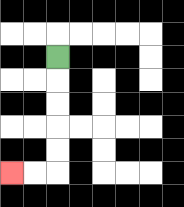{'start': '[2, 2]', 'end': '[0, 7]', 'path_directions': 'D,D,D,D,D,L,L', 'path_coordinates': '[[2, 2], [2, 3], [2, 4], [2, 5], [2, 6], [2, 7], [1, 7], [0, 7]]'}